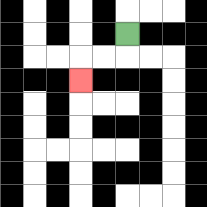{'start': '[5, 1]', 'end': '[3, 3]', 'path_directions': 'D,L,L,D', 'path_coordinates': '[[5, 1], [5, 2], [4, 2], [3, 2], [3, 3]]'}